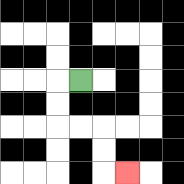{'start': '[3, 3]', 'end': '[5, 7]', 'path_directions': 'L,D,D,R,R,D,D,R', 'path_coordinates': '[[3, 3], [2, 3], [2, 4], [2, 5], [3, 5], [4, 5], [4, 6], [4, 7], [5, 7]]'}